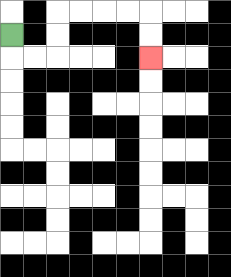{'start': '[0, 1]', 'end': '[6, 2]', 'path_directions': 'D,R,R,U,U,R,R,R,R,D,D', 'path_coordinates': '[[0, 1], [0, 2], [1, 2], [2, 2], [2, 1], [2, 0], [3, 0], [4, 0], [5, 0], [6, 0], [6, 1], [6, 2]]'}